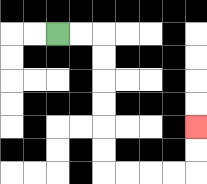{'start': '[2, 1]', 'end': '[8, 5]', 'path_directions': 'R,R,D,D,D,D,D,D,R,R,R,R,U,U', 'path_coordinates': '[[2, 1], [3, 1], [4, 1], [4, 2], [4, 3], [4, 4], [4, 5], [4, 6], [4, 7], [5, 7], [6, 7], [7, 7], [8, 7], [8, 6], [8, 5]]'}